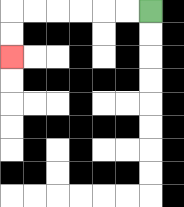{'start': '[6, 0]', 'end': '[0, 2]', 'path_directions': 'L,L,L,L,L,L,D,D', 'path_coordinates': '[[6, 0], [5, 0], [4, 0], [3, 0], [2, 0], [1, 0], [0, 0], [0, 1], [0, 2]]'}